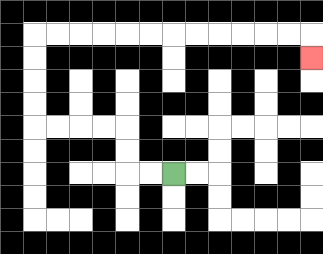{'start': '[7, 7]', 'end': '[13, 2]', 'path_directions': 'L,L,U,U,L,L,L,L,U,U,U,U,R,R,R,R,R,R,R,R,R,R,R,R,D', 'path_coordinates': '[[7, 7], [6, 7], [5, 7], [5, 6], [5, 5], [4, 5], [3, 5], [2, 5], [1, 5], [1, 4], [1, 3], [1, 2], [1, 1], [2, 1], [3, 1], [4, 1], [5, 1], [6, 1], [7, 1], [8, 1], [9, 1], [10, 1], [11, 1], [12, 1], [13, 1], [13, 2]]'}